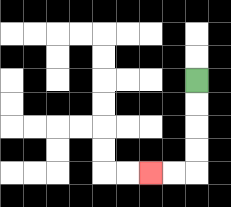{'start': '[8, 3]', 'end': '[6, 7]', 'path_directions': 'D,D,D,D,L,L', 'path_coordinates': '[[8, 3], [8, 4], [8, 5], [8, 6], [8, 7], [7, 7], [6, 7]]'}